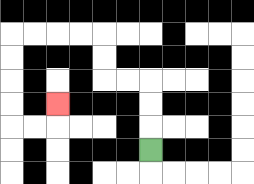{'start': '[6, 6]', 'end': '[2, 4]', 'path_directions': 'U,U,U,L,L,U,U,L,L,L,L,D,D,D,D,R,R,U', 'path_coordinates': '[[6, 6], [6, 5], [6, 4], [6, 3], [5, 3], [4, 3], [4, 2], [4, 1], [3, 1], [2, 1], [1, 1], [0, 1], [0, 2], [0, 3], [0, 4], [0, 5], [1, 5], [2, 5], [2, 4]]'}